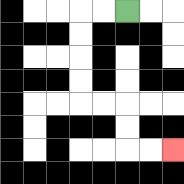{'start': '[5, 0]', 'end': '[7, 6]', 'path_directions': 'L,L,D,D,D,D,R,R,D,D,R,R', 'path_coordinates': '[[5, 0], [4, 0], [3, 0], [3, 1], [3, 2], [3, 3], [3, 4], [4, 4], [5, 4], [5, 5], [5, 6], [6, 6], [7, 6]]'}